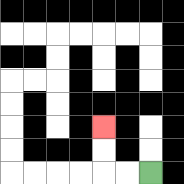{'start': '[6, 7]', 'end': '[4, 5]', 'path_directions': 'L,L,U,U', 'path_coordinates': '[[6, 7], [5, 7], [4, 7], [4, 6], [4, 5]]'}